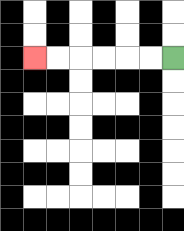{'start': '[7, 2]', 'end': '[1, 2]', 'path_directions': 'L,L,L,L,L,L', 'path_coordinates': '[[7, 2], [6, 2], [5, 2], [4, 2], [3, 2], [2, 2], [1, 2]]'}